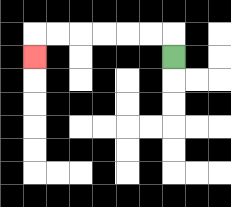{'start': '[7, 2]', 'end': '[1, 2]', 'path_directions': 'U,L,L,L,L,L,L,D', 'path_coordinates': '[[7, 2], [7, 1], [6, 1], [5, 1], [4, 1], [3, 1], [2, 1], [1, 1], [1, 2]]'}